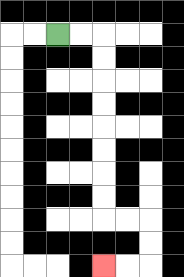{'start': '[2, 1]', 'end': '[4, 11]', 'path_directions': 'R,R,D,D,D,D,D,D,D,D,R,R,D,D,L,L', 'path_coordinates': '[[2, 1], [3, 1], [4, 1], [4, 2], [4, 3], [4, 4], [4, 5], [4, 6], [4, 7], [4, 8], [4, 9], [5, 9], [6, 9], [6, 10], [6, 11], [5, 11], [4, 11]]'}